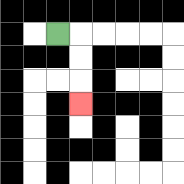{'start': '[2, 1]', 'end': '[3, 4]', 'path_directions': 'R,D,D,D', 'path_coordinates': '[[2, 1], [3, 1], [3, 2], [3, 3], [3, 4]]'}